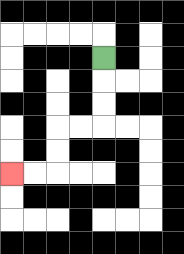{'start': '[4, 2]', 'end': '[0, 7]', 'path_directions': 'D,D,D,L,L,D,D,L,L', 'path_coordinates': '[[4, 2], [4, 3], [4, 4], [4, 5], [3, 5], [2, 5], [2, 6], [2, 7], [1, 7], [0, 7]]'}